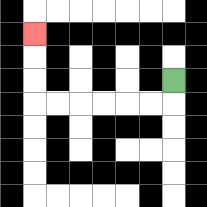{'start': '[7, 3]', 'end': '[1, 1]', 'path_directions': 'D,L,L,L,L,L,L,U,U,U', 'path_coordinates': '[[7, 3], [7, 4], [6, 4], [5, 4], [4, 4], [3, 4], [2, 4], [1, 4], [1, 3], [1, 2], [1, 1]]'}